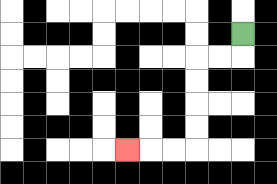{'start': '[10, 1]', 'end': '[5, 6]', 'path_directions': 'D,L,L,D,D,D,D,L,L,L', 'path_coordinates': '[[10, 1], [10, 2], [9, 2], [8, 2], [8, 3], [8, 4], [8, 5], [8, 6], [7, 6], [6, 6], [5, 6]]'}